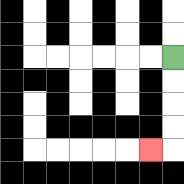{'start': '[7, 2]', 'end': '[6, 6]', 'path_directions': 'D,D,D,D,L', 'path_coordinates': '[[7, 2], [7, 3], [7, 4], [7, 5], [7, 6], [6, 6]]'}